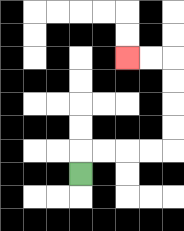{'start': '[3, 7]', 'end': '[5, 2]', 'path_directions': 'U,R,R,R,R,U,U,U,U,L,L', 'path_coordinates': '[[3, 7], [3, 6], [4, 6], [5, 6], [6, 6], [7, 6], [7, 5], [7, 4], [7, 3], [7, 2], [6, 2], [5, 2]]'}